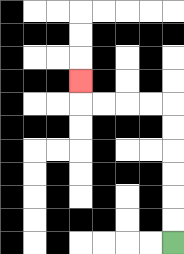{'start': '[7, 10]', 'end': '[3, 3]', 'path_directions': 'U,U,U,U,U,U,L,L,L,L,U', 'path_coordinates': '[[7, 10], [7, 9], [7, 8], [7, 7], [7, 6], [7, 5], [7, 4], [6, 4], [5, 4], [4, 4], [3, 4], [3, 3]]'}